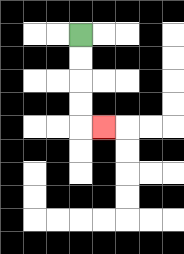{'start': '[3, 1]', 'end': '[4, 5]', 'path_directions': 'D,D,D,D,R', 'path_coordinates': '[[3, 1], [3, 2], [3, 3], [3, 4], [3, 5], [4, 5]]'}